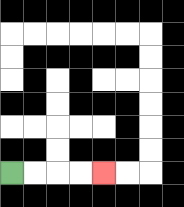{'start': '[0, 7]', 'end': '[4, 7]', 'path_directions': 'R,R,R,R', 'path_coordinates': '[[0, 7], [1, 7], [2, 7], [3, 7], [4, 7]]'}